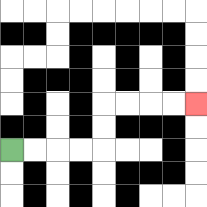{'start': '[0, 6]', 'end': '[8, 4]', 'path_directions': 'R,R,R,R,U,U,R,R,R,R', 'path_coordinates': '[[0, 6], [1, 6], [2, 6], [3, 6], [4, 6], [4, 5], [4, 4], [5, 4], [6, 4], [7, 4], [8, 4]]'}